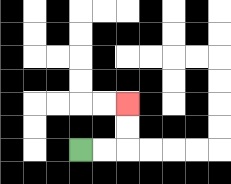{'start': '[3, 6]', 'end': '[5, 4]', 'path_directions': 'R,R,U,U', 'path_coordinates': '[[3, 6], [4, 6], [5, 6], [5, 5], [5, 4]]'}